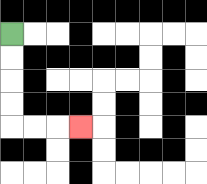{'start': '[0, 1]', 'end': '[3, 5]', 'path_directions': 'D,D,D,D,R,R,R', 'path_coordinates': '[[0, 1], [0, 2], [0, 3], [0, 4], [0, 5], [1, 5], [2, 5], [3, 5]]'}